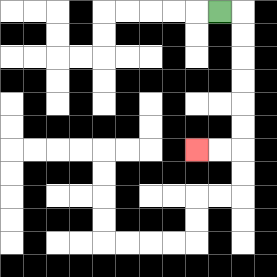{'start': '[9, 0]', 'end': '[8, 6]', 'path_directions': 'R,D,D,D,D,D,D,L,L', 'path_coordinates': '[[9, 0], [10, 0], [10, 1], [10, 2], [10, 3], [10, 4], [10, 5], [10, 6], [9, 6], [8, 6]]'}